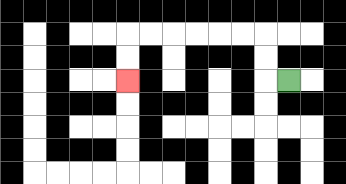{'start': '[12, 3]', 'end': '[5, 3]', 'path_directions': 'L,U,U,L,L,L,L,L,L,D,D', 'path_coordinates': '[[12, 3], [11, 3], [11, 2], [11, 1], [10, 1], [9, 1], [8, 1], [7, 1], [6, 1], [5, 1], [5, 2], [5, 3]]'}